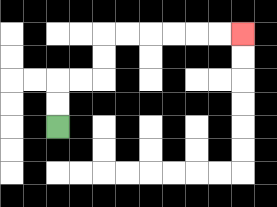{'start': '[2, 5]', 'end': '[10, 1]', 'path_directions': 'U,U,R,R,U,U,R,R,R,R,R,R', 'path_coordinates': '[[2, 5], [2, 4], [2, 3], [3, 3], [4, 3], [4, 2], [4, 1], [5, 1], [6, 1], [7, 1], [8, 1], [9, 1], [10, 1]]'}